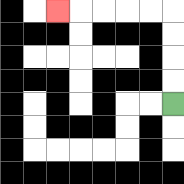{'start': '[7, 4]', 'end': '[2, 0]', 'path_directions': 'U,U,U,U,L,L,L,L,L', 'path_coordinates': '[[7, 4], [7, 3], [7, 2], [7, 1], [7, 0], [6, 0], [5, 0], [4, 0], [3, 0], [2, 0]]'}